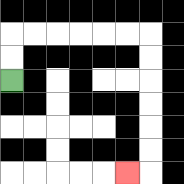{'start': '[0, 3]', 'end': '[5, 7]', 'path_directions': 'U,U,R,R,R,R,R,R,D,D,D,D,D,D,L', 'path_coordinates': '[[0, 3], [0, 2], [0, 1], [1, 1], [2, 1], [3, 1], [4, 1], [5, 1], [6, 1], [6, 2], [6, 3], [6, 4], [6, 5], [6, 6], [6, 7], [5, 7]]'}